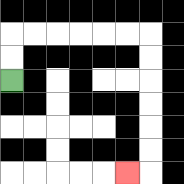{'start': '[0, 3]', 'end': '[5, 7]', 'path_directions': 'U,U,R,R,R,R,R,R,D,D,D,D,D,D,L', 'path_coordinates': '[[0, 3], [0, 2], [0, 1], [1, 1], [2, 1], [3, 1], [4, 1], [5, 1], [6, 1], [6, 2], [6, 3], [6, 4], [6, 5], [6, 6], [6, 7], [5, 7]]'}